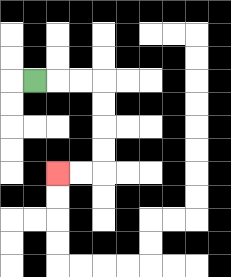{'start': '[1, 3]', 'end': '[2, 7]', 'path_directions': 'R,R,R,D,D,D,D,L,L', 'path_coordinates': '[[1, 3], [2, 3], [3, 3], [4, 3], [4, 4], [4, 5], [4, 6], [4, 7], [3, 7], [2, 7]]'}